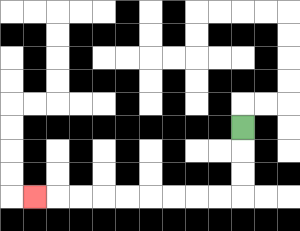{'start': '[10, 5]', 'end': '[1, 8]', 'path_directions': 'D,D,D,L,L,L,L,L,L,L,L,L', 'path_coordinates': '[[10, 5], [10, 6], [10, 7], [10, 8], [9, 8], [8, 8], [7, 8], [6, 8], [5, 8], [4, 8], [3, 8], [2, 8], [1, 8]]'}